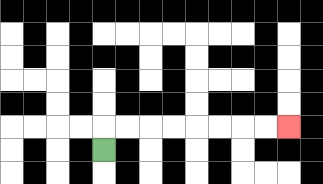{'start': '[4, 6]', 'end': '[12, 5]', 'path_directions': 'U,R,R,R,R,R,R,R,R', 'path_coordinates': '[[4, 6], [4, 5], [5, 5], [6, 5], [7, 5], [8, 5], [9, 5], [10, 5], [11, 5], [12, 5]]'}